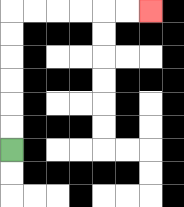{'start': '[0, 6]', 'end': '[6, 0]', 'path_directions': 'U,U,U,U,U,U,R,R,R,R,R,R', 'path_coordinates': '[[0, 6], [0, 5], [0, 4], [0, 3], [0, 2], [0, 1], [0, 0], [1, 0], [2, 0], [3, 0], [4, 0], [5, 0], [6, 0]]'}